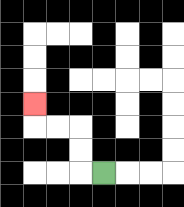{'start': '[4, 7]', 'end': '[1, 4]', 'path_directions': 'L,U,U,L,L,U', 'path_coordinates': '[[4, 7], [3, 7], [3, 6], [3, 5], [2, 5], [1, 5], [1, 4]]'}